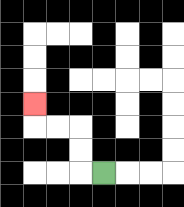{'start': '[4, 7]', 'end': '[1, 4]', 'path_directions': 'L,U,U,L,L,U', 'path_coordinates': '[[4, 7], [3, 7], [3, 6], [3, 5], [2, 5], [1, 5], [1, 4]]'}